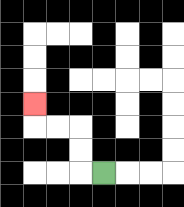{'start': '[4, 7]', 'end': '[1, 4]', 'path_directions': 'L,U,U,L,L,U', 'path_coordinates': '[[4, 7], [3, 7], [3, 6], [3, 5], [2, 5], [1, 5], [1, 4]]'}